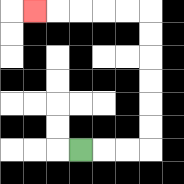{'start': '[3, 6]', 'end': '[1, 0]', 'path_directions': 'R,R,R,U,U,U,U,U,U,L,L,L,L,L', 'path_coordinates': '[[3, 6], [4, 6], [5, 6], [6, 6], [6, 5], [6, 4], [6, 3], [6, 2], [6, 1], [6, 0], [5, 0], [4, 0], [3, 0], [2, 0], [1, 0]]'}